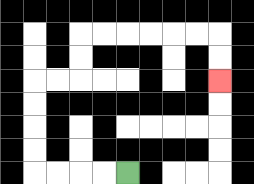{'start': '[5, 7]', 'end': '[9, 3]', 'path_directions': 'L,L,L,L,U,U,U,U,R,R,U,U,R,R,R,R,R,R,D,D', 'path_coordinates': '[[5, 7], [4, 7], [3, 7], [2, 7], [1, 7], [1, 6], [1, 5], [1, 4], [1, 3], [2, 3], [3, 3], [3, 2], [3, 1], [4, 1], [5, 1], [6, 1], [7, 1], [8, 1], [9, 1], [9, 2], [9, 3]]'}